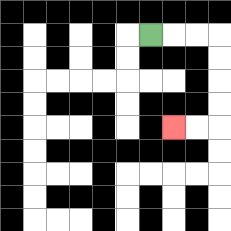{'start': '[6, 1]', 'end': '[7, 5]', 'path_directions': 'R,R,R,D,D,D,D,L,L', 'path_coordinates': '[[6, 1], [7, 1], [8, 1], [9, 1], [9, 2], [9, 3], [9, 4], [9, 5], [8, 5], [7, 5]]'}